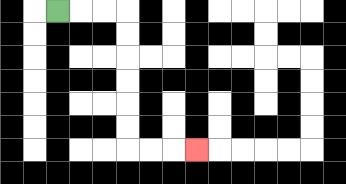{'start': '[2, 0]', 'end': '[8, 6]', 'path_directions': 'R,R,R,D,D,D,D,D,D,R,R,R', 'path_coordinates': '[[2, 0], [3, 0], [4, 0], [5, 0], [5, 1], [5, 2], [5, 3], [5, 4], [5, 5], [5, 6], [6, 6], [7, 6], [8, 6]]'}